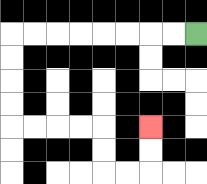{'start': '[8, 1]', 'end': '[6, 5]', 'path_directions': 'L,L,L,L,L,L,L,L,D,D,D,D,R,R,R,R,D,D,R,R,U,U', 'path_coordinates': '[[8, 1], [7, 1], [6, 1], [5, 1], [4, 1], [3, 1], [2, 1], [1, 1], [0, 1], [0, 2], [0, 3], [0, 4], [0, 5], [1, 5], [2, 5], [3, 5], [4, 5], [4, 6], [4, 7], [5, 7], [6, 7], [6, 6], [6, 5]]'}